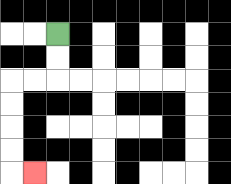{'start': '[2, 1]', 'end': '[1, 7]', 'path_directions': 'D,D,L,L,D,D,D,D,R', 'path_coordinates': '[[2, 1], [2, 2], [2, 3], [1, 3], [0, 3], [0, 4], [0, 5], [0, 6], [0, 7], [1, 7]]'}